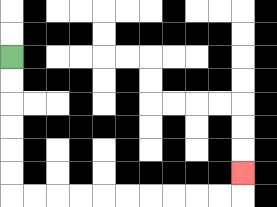{'start': '[0, 2]', 'end': '[10, 7]', 'path_directions': 'D,D,D,D,D,D,R,R,R,R,R,R,R,R,R,R,U', 'path_coordinates': '[[0, 2], [0, 3], [0, 4], [0, 5], [0, 6], [0, 7], [0, 8], [1, 8], [2, 8], [3, 8], [4, 8], [5, 8], [6, 8], [7, 8], [8, 8], [9, 8], [10, 8], [10, 7]]'}